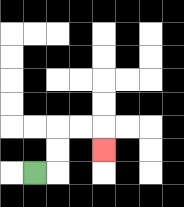{'start': '[1, 7]', 'end': '[4, 6]', 'path_directions': 'R,U,U,R,R,D', 'path_coordinates': '[[1, 7], [2, 7], [2, 6], [2, 5], [3, 5], [4, 5], [4, 6]]'}